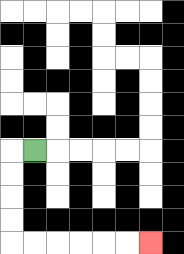{'start': '[1, 6]', 'end': '[6, 10]', 'path_directions': 'L,D,D,D,D,R,R,R,R,R,R', 'path_coordinates': '[[1, 6], [0, 6], [0, 7], [0, 8], [0, 9], [0, 10], [1, 10], [2, 10], [3, 10], [4, 10], [5, 10], [6, 10]]'}